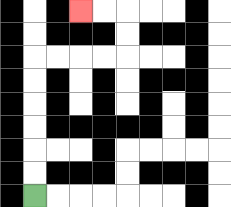{'start': '[1, 8]', 'end': '[3, 0]', 'path_directions': 'U,U,U,U,U,U,R,R,R,R,U,U,L,L', 'path_coordinates': '[[1, 8], [1, 7], [1, 6], [1, 5], [1, 4], [1, 3], [1, 2], [2, 2], [3, 2], [4, 2], [5, 2], [5, 1], [5, 0], [4, 0], [3, 0]]'}